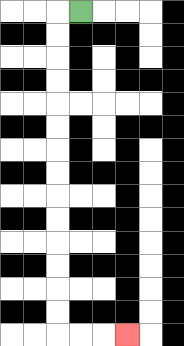{'start': '[3, 0]', 'end': '[5, 14]', 'path_directions': 'L,D,D,D,D,D,D,D,D,D,D,D,D,D,D,R,R,R', 'path_coordinates': '[[3, 0], [2, 0], [2, 1], [2, 2], [2, 3], [2, 4], [2, 5], [2, 6], [2, 7], [2, 8], [2, 9], [2, 10], [2, 11], [2, 12], [2, 13], [2, 14], [3, 14], [4, 14], [5, 14]]'}